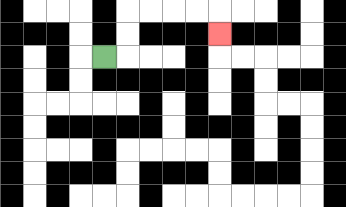{'start': '[4, 2]', 'end': '[9, 1]', 'path_directions': 'R,U,U,R,R,R,R,D', 'path_coordinates': '[[4, 2], [5, 2], [5, 1], [5, 0], [6, 0], [7, 0], [8, 0], [9, 0], [9, 1]]'}